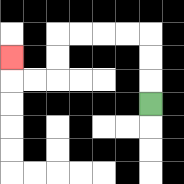{'start': '[6, 4]', 'end': '[0, 2]', 'path_directions': 'U,U,U,L,L,L,L,D,D,L,L,U', 'path_coordinates': '[[6, 4], [6, 3], [6, 2], [6, 1], [5, 1], [4, 1], [3, 1], [2, 1], [2, 2], [2, 3], [1, 3], [0, 3], [0, 2]]'}